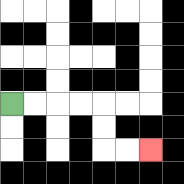{'start': '[0, 4]', 'end': '[6, 6]', 'path_directions': 'R,R,R,R,D,D,R,R', 'path_coordinates': '[[0, 4], [1, 4], [2, 4], [3, 4], [4, 4], [4, 5], [4, 6], [5, 6], [6, 6]]'}